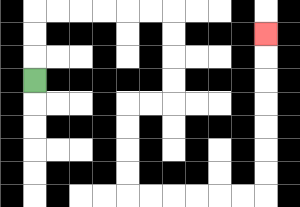{'start': '[1, 3]', 'end': '[11, 1]', 'path_directions': 'U,U,U,R,R,R,R,R,R,D,D,D,D,L,L,D,D,D,D,R,R,R,R,R,R,U,U,U,U,U,U,U', 'path_coordinates': '[[1, 3], [1, 2], [1, 1], [1, 0], [2, 0], [3, 0], [4, 0], [5, 0], [6, 0], [7, 0], [7, 1], [7, 2], [7, 3], [7, 4], [6, 4], [5, 4], [5, 5], [5, 6], [5, 7], [5, 8], [6, 8], [7, 8], [8, 8], [9, 8], [10, 8], [11, 8], [11, 7], [11, 6], [11, 5], [11, 4], [11, 3], [11, 2], [11, 1]]'}